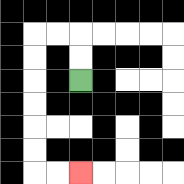{'start': '[3, 3]', 'end': '[3, 7]', 'path_directions': 'U,U,L,L,D,D,D,D,D,D,R,R', 'path_coordinates': '[[3, 3], [3, 2], [3, 1], [2, 1], [1, 1], [1, 2], [1, 3], [1, 4], [1, 5], [1, 6], [1, 7], [2, 7], [3, 7]]'}